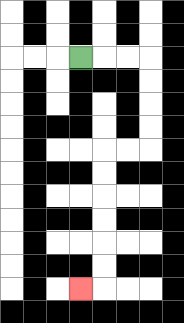{'start': '[3, 2]', 'end': '[3, 12]', 'path_directions': 'R,R,R,D,D,D,D,L,L,D,D,D,D,D,D,L', 'path_coordinates': '[[3, 2], [4, 2], [5, 2], [6, 2], [6, 3], [6, 4], [6, 5], [6, 6], [5, 6], [4, 6], [4, 7], [4, 8], [4, 9], [4, 10], [4, 11], [4, 12], [3, 12]]'}